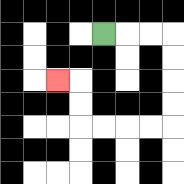{'start': '[4, 1]', 'end': '[2, 3]', 'path_directions': 'R,R,R,D,D,D,D,L,L,L,L,U,U,L', 'path_coordinates': '[[4, 1], [5, 1], [6, 1], [7, 1], [7, 2], [7, 3], [7, 4], [7, 5], [6, 5], [5, 5], [4, 5], [3, 5], [3, 4], [3, 3], [2, 3]]'}